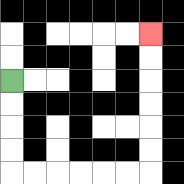{'start': '[0, 3]', 'end': '[6, 1]', 'path_directions': 'D,D,D,D,R,R,R,R,R,R,U,U,U,U,U,U', 'path_coordinates': '[[0, 3], [0, 4], [0, 5], [0, 6], [0, 7], [1, 7], [2, 7], [3, 7], [4, 7], [5, 7], [6, 7], [6, 6], [6, 5], [6, 4], [6, 3], [6, 2], [6, 1]]'}